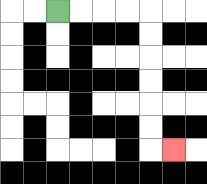{'start': '[2, 0]', 'end': '[7, 6]', 'path_directions': 'R,R,R,R,D,D,D,D,D,D,R', 'path_coordinates': '[[2, 0], [3, 0], [4, 0], [5, 0], [6, 0], [6, 1], [6, 2], [6, 3], [6, 4], [6, 5], [6, 6], [7, 6]]'}